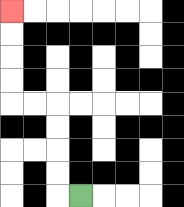{'start': '[3, 8]', 'end': '[0, 0]', 'path_directions': 'L,U,U,U,U,L,L,U,U,U,U', 'path_coordinates': '[[3, 8], [2, 8], [2, 7], [2, 6], [2, 5], [2, 4], [1, 4], [0, 4], [0, 3], [0, 2], [0, 1], [0, 0]]'}